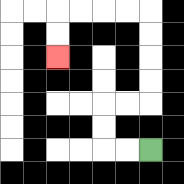{'start': '[6, 6]', 'end': '[2, 2]', 'path_directions': 'L,L,U,U,R,R,U,U,U,U,L,L,L,L,D,D', 'path_coordinates': '[[6, 6], [5, 6], [4, 6], [4, 5], [4, 4], [5, 4], [6, 4], [6, 3], [6, 2], [6, 1], [6, 0], [5, 0], [4, 0], [3, 0], [2, 0], [2, 1], [2, 2]]'}